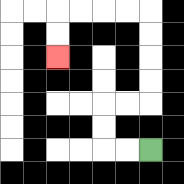{'start': '[6, 6]', 'end': '[2, 2]', 'path_directions': 'L,L,U,U,R,R,U,U,U,U,L,L,L,L,D,D', 'path_coordinates': '[[6, 6], [5, 6], [4, 6], [4, 5], [4, 4], [5, 4], [6, 4], [6, 3], [6, 2], [6, 1], [6, 0], [5, 0], [4, 0], [3, 0], [2, 0], [2, 1], [2, 2]]'}